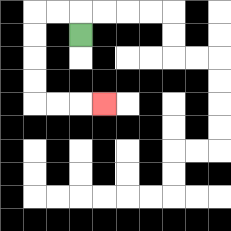{'start': '[3, 1]', 'end': '[4, 4]', 'path_directions': 'U,L,L,D,D,D,D,R,R,R', 'path_coordinates': '[[3, 1], [3, 0], [2, 0], [1, 0], [1, 1], [1, 2], [1, 3], [1, 4], [2, 4], [3, 4], [4, 4]]'}